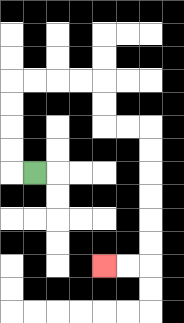{'start': '[1, 7]', 'end': '[4, 11]', 'path_directions': 'L,U,U,U,U,R,R,R,R,D,D,R,R,D,D,D,D,D,D,L,L', 'path_coordinates': '[[1, 7], [0, 7], [0, 6], [0, 5], [0, 4], [0, 3], [1, 3], [2, 3], [3, 3], [4, 3], [4, 4], [4, 5], [5, 5], [6, 5], [6, 6], [6, 7], [6, 8], [6, 9], [6, 10], [6, 11], [5, 11], [4, 11]]'}